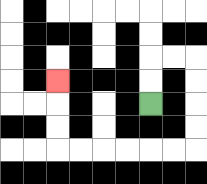{'start': '[6, 4]', 'end': '[2, 3]', 'path_directions': 'U,U,R,R,D,D,D,D,L,L,L,L,L,L,U,U,U', 'path_coordinates': '[[6, 4], [6, 3], [6, 2], [7, 2], [8, 2], [8, 3], [8, 4], [8, 5], [8, 6], [7, 6], [6, 6], [5, 6], [4, 6], [3, 6], [2, 6], [2, 5], [2, 4], [2, 3]]'}